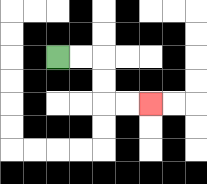{'start': '[2, 2]', 'end': '[6, 4]', 'path_directions': 'R,R,D,D,R,R', 'path_coordinates': '[[2, 2], [3, 2], [4, 2], [4, 3], [4, 4], [5, 4], [6, 4]]'}